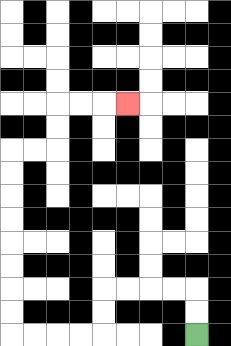{'start': '[8, 14]', 'end': '[5, 4]', 'path_directions': 'U,U,L,L,L,L,D,D,L,L,L,L,U,U,U,U,U,U,U,U,R,R,U,U,R,R,R', 'path_coordinates': '[[8, 14], [8, 13], [8, 12], [7, 12], [6, 12], [5, 12], [4, 12], [4, 13], [4, 14], [3, 14], [2, 14], [1, 14], [0, 14], [0, 13], [0, 12], [0, 11], [0, 10], [0, 9], [0, 8], [0, 7], [0, 6], [1, 6], [2, 6], [2, 5], [2, 4], [3, 4], [4, 4], [5, 4]]'}